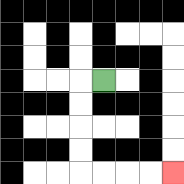{'start': '[4, 3]', 'end': '[7, 7]', 'path_directions': 'L,D,D,D,D,R,R,R,R', 'path_coordinates': '[[4, 3], [3, 3], [3, 4], [3, 5], [3, 6], [3, 7], [4, 7], [5, 7], [6, 7], [7, 7]]'}